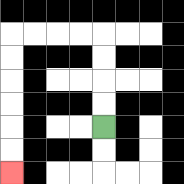{'start': '[4, 5]', 'end': '[0, 7]', 'path_directions': 'U,U,U,U,L,L,L,L,D,D,D,D,D,D', 'path_coordinates': '[[4, 5], [4, 4], [4, 3], [4, 2], [4, 1], [3, 1], [2, 1], [1, 1], [0, 1], [0, 2], [0, 3], [0, 4], [0, 5], [0, 6], [0, 7]]'}